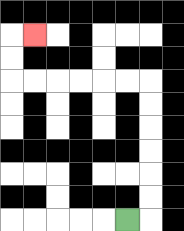{'start': '[5, 9]', 'end': '[1, 1]', 'path_directions': 'R,U,U,U,U,U,U,L,L,L,L,L,L,U,U,R', 'path_coordinates': '[[5, 9], [6, 9], [6, 8], [6, 7], [6, 6], [6, 5], [6, 4], [6, 3], [5, 3], [4, 3], [3, 3], [2, 3], [1, 3], [0, 3], [0, 2], [0, 1], [1, 1]]'}